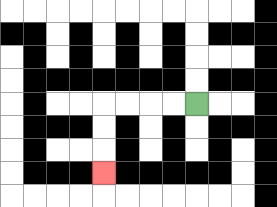{'start': '[8, 4]', 'end': '[4, 7]', 'path_directions': 'L,L,L,L,D,D,D', 'path_coordinates': '[[8, 4], [7, 4], [6, 4], [5, 4], [4, 4], [4, 5], [4, 6], [4, 7]]'}